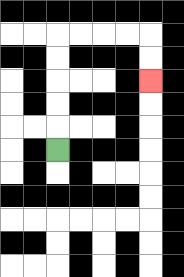{'start': '[2, 6]', 'end': '[6, 3]', 'path_directions': 'U,U,U,U,U,R,R,R,R,D,D', 'path_coordinates': '[[2, 6], [2, 5], [2, 4], [2, 3], [2, 2], [2, 1], [3, 1], [4, 1], [5, 1], [6, 1], [6, 2], [6, 3]]'}